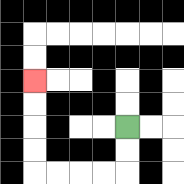{'start': '[5, 5]', 'end': '[1, 3]', 'path_directions': 'D,D,L,L,L,L,U,U,U,U', 'path_coordinates': '[[5, 5], [5, 6], [5, 7], [4, 7], [3, 7], [2, 7], [1, 7], [1, 6], [1, 5], [1, 4], [1, 3]]'}